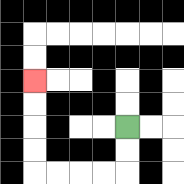{'start': '[5, 5]', 'end': '[1, 3]', 'path_directions': 'D,D,L,L,L,L,U,U,U,U', 'path_coordinates': '[[5, 5], [5, 6], [5, 7], [4, 7], [3, 7], [2, 7], [1, 7], [1, 6], [1, 5], [1, 4], [1, 3]]'}